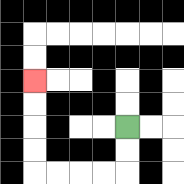{'start': '[5, 5]', 'end': '[1, 3]', 'path_directions': 'D,D,L,L,L,L,U,U,U,U', 'path_coordinates': '[[5, 5], [5, 6], [5, 7], [4, 7], [3, 7], [2, 7], [1, 7], [1, 6], [1, 5], [1, 4], [1, 3]]'}